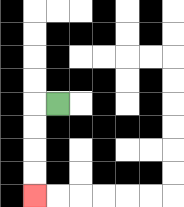{'start': '[2, 4]', 'end': '[1, 8]', 'path_directions': 'L,D,D,D,D', 'path_coordinates': '[[2, 4], [1, 4], [1, 5], [1, 6], [1, 7], [1, 8]]'}